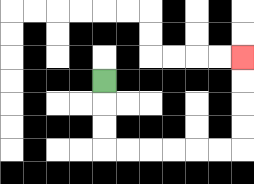{'start': '[4, 3]', 'end': '[10, 2]', 'path_directions': 'D,D,D,R,R,R,R,R,R,U,U,U,U', 'path_coordinates': '[[4, 3], [4, 4], [4, 5], [4, 6], [5, 6], [6, 6], [7, 6], [8, 6], [9, 6], [10, 6], [10, 5], [10, 4], [10, 3], [10, 2]]'}